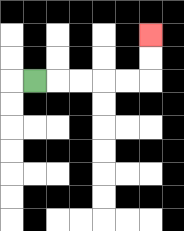{'start': '[1, 3]', 'end': '[6, 1]', 'path_directions': 'R,R,R,R,R,U,U', 'path_coordinates': '[[1, 3], [2, 3], [3, 3], [4, 3], [5, 3], [6, 3], [6, 2], [6, 1]]'}